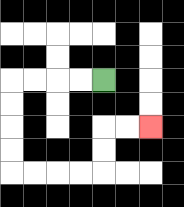{'start': '[4, 3]', 'end': '[6, 5]', 'path_directions': 'L,L,L,L,D,D,D,D,R,R,R,R,U,U,R,R', 'path_coordinates': '[[4, 3], [3, 3], [2, 3], [1, 3], [0, 3], [0, 4], [0, 5], [0, 6], [0, 7], [1, 7], [2, 7], [3, 7], [4, 7], [4, 6], [4, 5], [5, 5], [6, 5]]'}